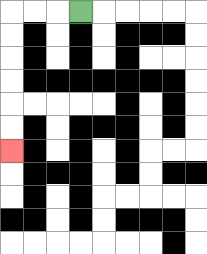{'start': '[3, 0]', 'end': '[0, 6]', 'path_directions': 'L,L,L,D,D,D,D,D,D', 'path_coordinates': '[[3, 0], [2, 0], [1, 0], [0, 0], [0, 1], [0, 2], [0, 3], [0, 4], [0, 5], [0, 6]]'}